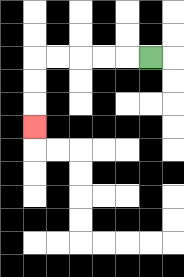{'start': '[6, 2]', 'end': '[1, 5]', 'path_directions': 'L,L,L,L,L,D,D,D', 'path_coordinates': '[[6, 2], [5, 2], [4, 2], [3, 2], [2, 2], [1, 2], [1, 3], [1, 4], [1, 5]]'}